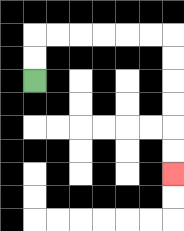{'start': '[1, 3]', 'end': '[7, 7]', 'path_directions': 'U,U,R,R,R,R,R,R,D,D,D,D,D,D', 'path_coordinates': '[[1, 3], [1, 2], [1, 1], [2, 1], [3, 1], [4, 1], [5, 1], [6, 1], [7, 1], [7, 2], [7, 3], [7, 4], [7, 5], [7, 6], [7, 7]]'}